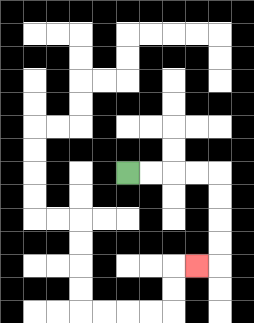{'start': '[5, 7]', 'end': '[8, 11]', 'path_directions': 'R,R,R,R,D,D,D,D,L', 'path_coordinates': '[[5, 7], [6, 7], [7, 7], [8, 7], [9, 7], [9, 8], [9, 9], [9, 10], [9, 11], [8, 11]]'}